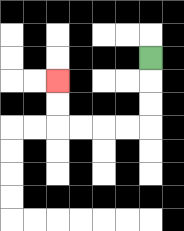{'start': '[6, 2]', 'end': '[2, 3]', 'path_directions': 'D,D,D,L,L,L,L,U,U', 'path_coordinates': '[[6, 2], [6, 3], [6, 4], [6, 5], [5, 5], [4, 5], [3, 5], [2, 5], [2, 4], [2, 3]]'}